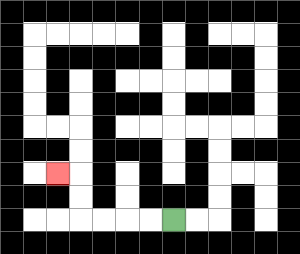{'start': '[7, 9]', 'end': '[2, 7]', 'path_directions': 'L,L,L,L,U,U,L', 'path_coordinates': '[[7, 9], [6, 9], [5, 9], [4, 9], [3, 9], [3, 8], [3, 7], [2, 7]]'}